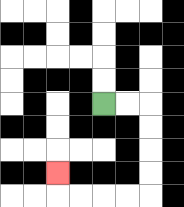{'start': '[4, 4]', 'end': '[2, 7]', 'path_directions': 'R,R,D,D,D,D,L,L,L,L,U', 'path_coordinates': '[[4, 4], [5, 4], [6, 4], [6, 5], [6, 6], [6, 7], [6, 8], [5, 8], [4, 8], [3, 8], [2, 8], [2, 7]]'}